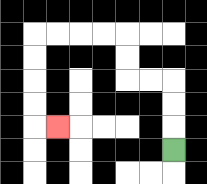{'start': '[7, 6]', 'end': '[2, 5]', 'path_directions': 'U,U,U,L,L,U,U,L,L,L,L,D,D,D,D,R', 'path_coordinates': '[[7, 6], [7, 5], [7, 4], [7, 3], [6, 3], [5, 3], [5, 2], [5, 1], [4, 1], [3, 1], [2, 1], [1, 1], [1, 2], [1, 3], [1, 4], [1, 5], [2, 5]]'}